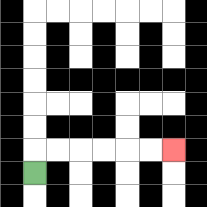{'start': '[1, 7]', 'end': '[7, 6]', 'path_directions': 'U,R,R,R,R,R,R', 'path_coordinates': '[[1, 7], [1, 6], [2, 6], [3, 6], [4, 6], [5, 6], [6, 6], [7, 6]]'}